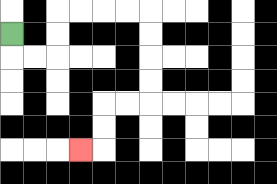{'start': '[0, 1]', 'end': '[3, 6]', 'path_directions': 'D,R,R,U,U,R,R,R,R,D,D,D,D,L,L,D,D,L', 'path_coordinates': '[[0, 1], [0, 2], [1, 2], [2, 2], [2, 1], [2, 0], [3, 0], [4, 0], [5, 0], [6, 0], [6, 1], [6, 2], [6, 3], [6, 4], [5, 4], [4, 4], [4, 5], [4, 6], [3, 6]]'}